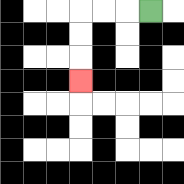{'start': '[6, 0]', 'end': '[3, 3]', 'path_directions': 'L,L,L,D,D,D', 'path_coordinates': '[[6, 0], [5, 0], [4, 0], [3, 0], [3, 1], [3, 2], [3, 3]]'}